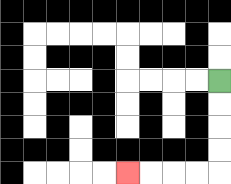{'start': '[9, 3]', 'end': '[5, 7]', 'path_directions': 'D,D,D,D,L,L,L,L', 'path_coordinates': '[[9, 3], [9, 4], [9, 5], [9, 6], [9, 7], [8, 7], [7, 7], [6, 7], [5, 7]]'}